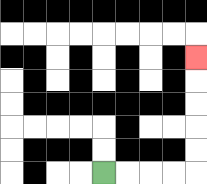{'start': '[4, 7]', 'end': '[8, 2]', 'path_directions': 'R,R,R,R,U,U,U,U,U', 'path_coordinates': '[[4, 7], [5, 7], [6, 7], [7, 7], [8, 7], [8, 6], [8, 5], [8, 4], [8, 3], [8, 2]]'}